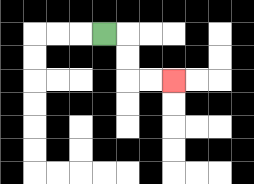{'start': '[4, 1]', 'end': '[7, 3]', 'path_directions': 'R,D,D,R,R', 'path_coordinates': '[[4, 1], [5, 1], [5, 2], [5, 3], [6, 3], [7, 3]]'}